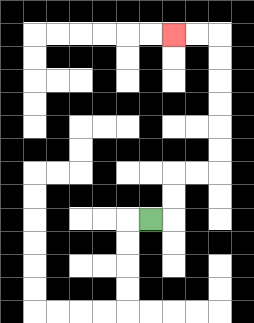{'start': '[6, 9]', 'end': '[7, 1]', 'path_directions': 'R,U,U,R,R,U,U,U,U,U,U,L,L', 'path_coordinates': '[[6, 9], [7, 9], [7, 8], [7, 7], [8, 7], [9, 7], [9, 6], [9, 5], [9, 4], [9, 3], [9, 2], [9, 1], [8, 1], [7, 1]]'}